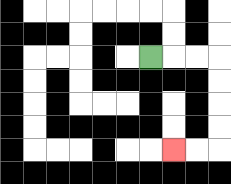{'start': '[6, 2]', 'end': '[7, 6]', 'path_directions': 'R,R,R,D,D,D,D,L,L', 'path_coordinates': '[[6, 2], [7, 2], [8, 2], [9, 2], [9, 3], [9, 4], [9, 5], [9, 6], [8, 6], [7, 6]]'}